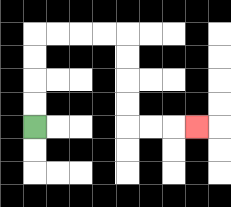{'start': '[1, 5]', 'end': '[8, 5]', 'path_directions': 'U,U,U,U,R,R,R,R,D,D,D,D,R,R,R', 'path_coordinates': '[[1, 5], [1, 4], [1, 3], [1, 2], [1, 1], [2, 1], [3, 1], [4, 1], [5, 1], [5, 2], [5, 3], [5, 4], [5, 5], [6, 5], [7, 5], [8, 5]]'}